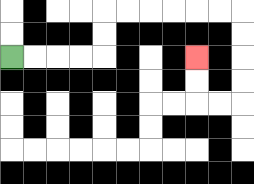{'start': '[0, 2]', 'end': '[8, 2]', 'path_directions': 'R,R,R,R,U,U,R,R,R,R,R,R,D,D,D,D,L,L,U,U', 'path_coordinates': '[[0, 2], [1, 2], [2, 2], [3, 2], [4, 2], [4, 1], [4, 0], [5, 0], [6, 0], [7, 0], [8, 0], [9, 0], [10, 0], [10, 1], [10, 2], [10, 3], [10, 4], [9, 4], [8, 4], [8, 3], [8, 2]]'}